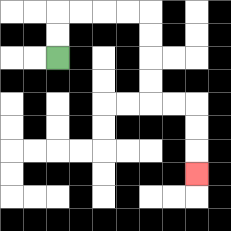{'start': '[2, 2]', 'end': '[8, 7]', 'path_directions': 'U,U,R,R,R,R,D,D,D,D,R,R,D,D,D', 'path_coordinates': '[[2, 2], [2, 1], [2, 0], [3, 0], [4, 0], [5, 0], [6, 0], [6, 1], [6, 2], [6, 3], [6, 4], [7, 4], [8, 4], [8, 5], [8, 6], [8, 7]]'}